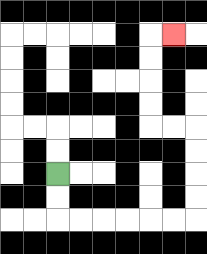{'start': '[2, 7]', 'end': '[7, 1]', 'path_directions': 'D,D,R,R,R,R,R,R,U,U,U,U,L,L,U,U,U,U,R', 'path_coordinates': '[[2, 7], [2, 8], [2, 9], [3, 9], [4, 9], [5, 9], [6, 9], [7, 9], [8, 9], [8, 8], [8, 7], [8, 6], [8, 5], [7, 5], [6, 5], [6, 4], [6, 3], [6, 2], [6, 1], [7, 1]]'}